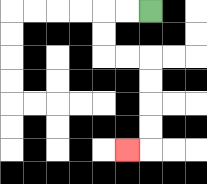{'start': '[6, 0]', 'end': '[5, 6]', 'path_directions': 'L,L,D,D,R,R,D,D,D,D,L', 'path_coordinates': '[[6, 0], [5, 0], [4, 0], [4, 1], [4, 2], [5, 2], [6, 2], [6, 3], [6, 4], [6, 5], [6, 6], [5, 6]]'}